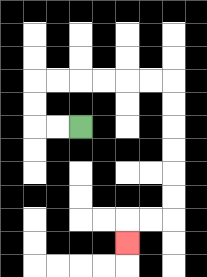{'start': '[3, 5]', 'end': '[5, 10]', 'path_directions': 'L,L,U,U,R,R,R,R,R,R,D,D,D,D,D,D,L,L,D', 'path_coordinates': '[[3, 5], [2, 5], [1, 5], [1, 4], [1, 3], [2, 3], [3, 3], [4, 3], [5, 3], [6, 3], [7, 3], [7, 4], [7, 5], [7, 6], [7, 7], [7, 8], [7, 9], [6, 9], [5, 9], [5, 10]]'}